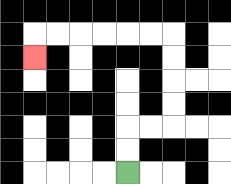{'start': '[5, 7]', 'end': '[1, 2]', 'path_directions': 'U,U,R,R,U,U,U,U,L,L,L,L,L,L,D', 'path_coordinates': '[[5, 7], [5, 6], [5, 5], [6, 5], [7, 5], [7, 4], [7, 3], [7, 2], [7, 1], [6, 1], [5, 1], [4, 1], [3, 1], [2, 1], [1, 1], [1, 2]]'}